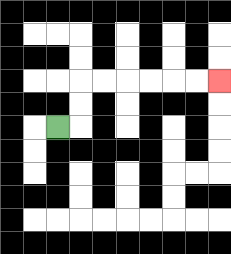{'start': '[2, 5]', 'end': '[9, 3]', 'path_directions': 'R,U,U,R,R,R,R,R,R', 'path_coordinates': '[[2, 5], [3, 5], [3, 4], [3, 3], [4, 3], [5, 3], [6, 3], [7, 3], [8, 3], [9, 3]]'}